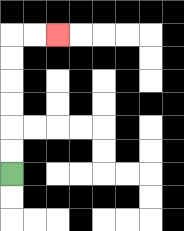{'start': '[0, 7]', 'end': '[2, 1]', 'path_directions': 'U,U,U,U,U,U,R,R', 'path_coordinates': '[[0, 7], [0, 6], [0, 5], [0, 4], [0, 3], [0, 2], [0, 1], [1, 1], [2, 1]]'}